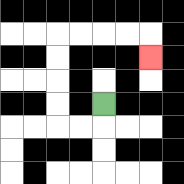{'start': '[4, 4]', 'end': '[6, 2]', 'path_directions': 'D,L,L,U,U,U,U,R,R,R,R,D', 'path_coordinates': '[[4, 4], [4, 5], [3, 5], [2, 5], [2, 4], [2, 3], [2, 2], [2, 1], [3, 1], [4, 1], [5, 1], [6, 1], [6, 2]]'}